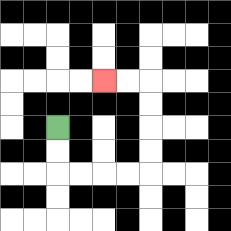{'start': '[2, 5]', 'end': '[4, 3]', 'path_directions': 'D,D,R,R,R,R,U,U,U,U,L,L', 'path_coordinates': '[[2, 5], [2, 6], [2, 7], [3, 7], [4, 7], [5, 7], [6, 7], [6, 6], [6, 5], [6, 4], [6, 3], [5, 3], [4, 3]]'}